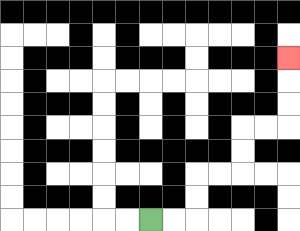{'start': '[6, 9]', 'end': '[12, 2]', 'path_directions': 'R,R,U,U,R,R,U,U,R,R,U,U,U', 'path_coordinates': '[[6, 9], [7, 9], [8, 9], [8, 8], [8, 7], [9, 7], [10, 7], [10, 6], [10, 5], [11, 5], [12, 5], [12, 4], [12, 3], [12, 2]]'}